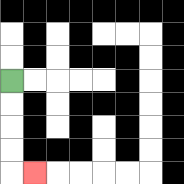{'start': '[0, 3]', 'end': '[1, 7]', 'path_directions': 'D,D,D,D,R', 'path_coordinates': '[[0, 3], [0, 4], [0, 5], [0, 6], [0, 7], [1, 7]]'}